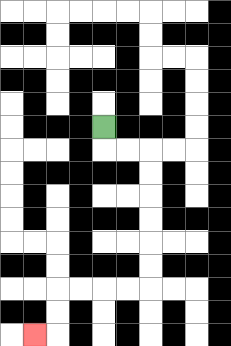{'start': '[4, 5]', 'end': '[1, 14]', 'path_directions': 'D,R,R,D,D,D,D,D,D,L,L,L,L,D,D,L', 'path_coordinates': '[[4, 5], [4, 6], [5, 6], [6, 6], [6, 7], [6, 8], [6, 9], [6, 10], [6, 11], [6, 12], [5, 12], [4, 12], [3, 12], [2, 12], [2, 13], [2, 14], [1, 14]]'}